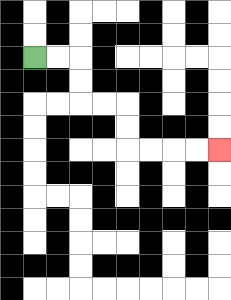{'start': '[1, 2]', 'end': '[9, 6]', 'path_directions': 'R,R,D,D,R,R,D,D,R,R,R,R', 'path_coordinates': '[[1, 2], [2, 2], [3, 2], [3, 3], [3, 4], [4, 4], [5, 4], [5, 5], [5, 6], [6, 6], [7, 6], [8, 6], [9, 6]]'}